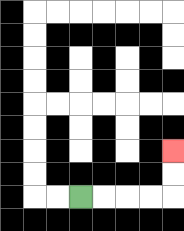{'start': '[3, 8]', 'end': '[7, 6]', 'path_directions': 'R,R,R,R,U,U', 'path_coordinates': '[[3, 8], [4, 8], [5, 8], [6, 8], [7, 8], [7, 7], [7, 6]]'}